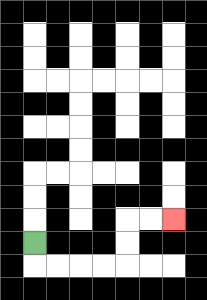{'start': '[1, 10]', 'end': '[7, 9]', 'path_directions': 'D,R,R,R,R,U,U,R,R', 'path_coordinates': '[[1, 10], [1, 11], [2, 11], [3, 11], [4, 11], [5, 11], [5, 10], [5, 9], [6, 9], [7, 9]]'}